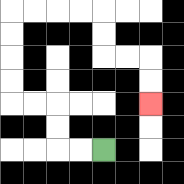{'start': '[4, 6]', 'end': '[6, 4]', 'path_directions': 'L,L,U,U,L,L,U,U,U,U,R,R,R,R,D,D,R,R,D,D', 'path_coordinates': '[[4, 6], [3, 6], [2, 6], [2, 5], [2, 4], [1, 4], [0, 4], [0, 3], [0, 2], [0, 1], [0, 0], [1, 0], [2, 0], [3, 0], [4, 0], [4, 1], [4, 2], [5, 2], [6, 2], [6, 3], [6, 4]]'}